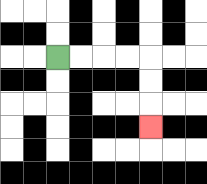{'start': '[2, 2]', 'end': '[6, 5]', 'path_directions': 'R,R,R,R,D,D,D', 'path_coordinates': '[[2, 2], [3, 2], [4, 2], [5, 2], [6, 2], [6, 3], [6, 4], [6, 5]]'}